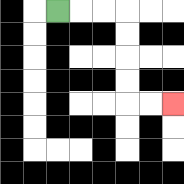{'start': '[2, 0]', 'end': '[7, 4]', 'path_directions': 'R,R,R,D,D,D,D,R,R', 'path_coordinates': '[[2, 0], [3, 0], [4, 0], [5, 0], [5, 1], [5, 2], [5, 3], [5, 4], [6, 4], [7, 4]]'}